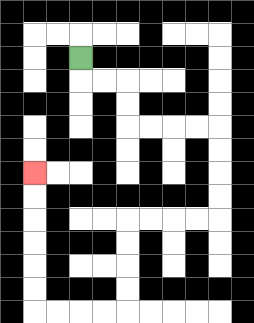{'start': '[3, 2]', 'end': '[1, 7]', 'path_directions': 'D,R,R,D,D,R,R,R,R,D,D,D,D,L,L,L,L,D,D,D,D,L,L,L,L,U,U,U,U,U,U', 'path_coordinates': '[[3, 2], [3, 3], [4, 3], [5, 3], [5, 4], [5, 5], [6, 5], [7, 5], [8, 5], [9, 5], [9, 6], [9, 7], [9, 8], [9, 9], [8, 9], [7, 9], [6, 9], [5, 9], [5, 10], [5, 11], [5, 12], [5, 13], [4, 13], [3, 13], [2, 13], [1, 13], [1, 12], [1, 11], [1, 10], [1, 9], [1, 8], [1, 7]]'}